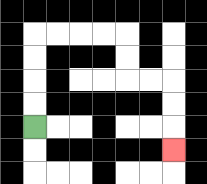{'start': '[1, 5]', 'end': '[7, 6]', 'path_directions': 'U,U,U,U,R,R,R,R,D,D,R,R,D,D,D', 'path_coordinates': '[[1, 5], [1, 4], [1, 3], [1, 2], [1, 1], [2, 1], [3, 1], [4, 1], [5, 1], [5, 2], [5, 3], [6, 3], [7, 3], [7, 4], [7, 5], [7, 6]]'}